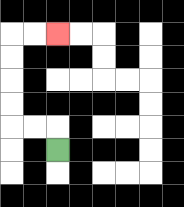{'start': '[2, 6]', 'end': '[2, 1]', 'path_directions': 'U,L,L,U,U,U,U,R,R', 'path_coordinates': '[[2, 6], [2, 5], [1, 5], [0, 5], [0, 4], [0, 3], [0, 2], [0, 1], [1, 1], [2, 1]]'}